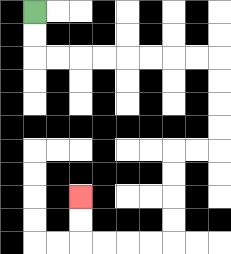{'start': '[1, 0]', 'end': '[3, 8]', 'path_directions': 'D,D,R,R,R,R,R,R,R,R,D,D,D,D,L,L,D,D,D,D,L,L,L,L,U,U', 'path_coordinates': '[[1, 0], [1, 1], [1, 2], [2, 2], [3, 2], [4, 2], [5, 2], [6, 2], [7, 2], [8, 2], [9, 2], [9, 3], [9, 4], [9, 5], [9, 6], [8, 6], [7, 6], [7, 7], [7, 8], [7, 9], [7, 10], [6, 10], [5, 10], [4, 10], [3, 10], [3, 9], [3, 8]]'}